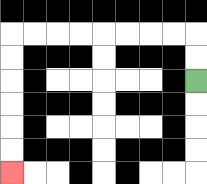{'start': '[8, 3]', 'end': '[0, 7]', 'path_directions': 'U,U,L,L,L,L,L,L,L,L,D,D,D,D,D,D', 'path_coordinates': '[[8, 3], [8, 2], [8, 1], [7, 1], [6, 1], [5, 1], [4, 1], [3, 1], [2, 1], [1, 1], [0, 1], [0, 2], [0, 3], [0, 4], [0, 5], [0, 6], [0, 7]]'}